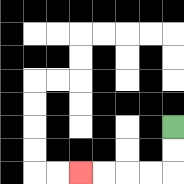{'start': '[7, 5]', 'end': '[3, 7]', 'path_directions': 'D,D,L,L,L,L', 'path_coordinates': '[[7, 5], [7, 6], [7, 7], [6, 7], [5, 7], [4, 7], [3, 7]]'}